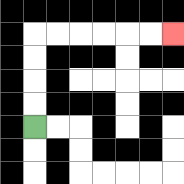{'start': '[1, 5]', 'end': '[7, 1]', 'path_directions': 'U,U,U,U,R,R,R,R,R,R', 'path_coordinates': '[[1, 5], [1, 4], [1, 3], [1, 2], [1, 1], [2, 1], [3, 1], [4, 1], [5, 1], [6, 1], [7, 1]]'}